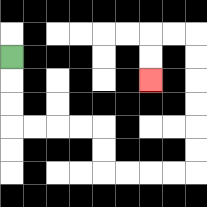{'start': '[0, 2]', 'end': '[6, 3]', 'path_directions': 'D,D,D,R,R,R,R,D,D,R,R,R,R,U,U,U,U,U,U,L,L,D,D', 'path_coordinates': '[[0, 2], [0, 3], [0, 4], [0, 5], [1, 5], [2, 5], [3, 5], [4, 5], [4, 6], [4, 7], [5, 7], [6, 7], [7, 7], [8, 7], [8, 6], [8, 5], [8, 4], [8, 3], [8, 2], [8, 1], [7, 1], [6, 1], [6, 2], [6, 3]]'}